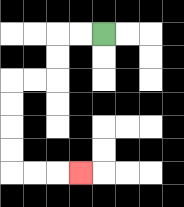{'start': '[4, 1]', 'end': '[3, 7]', 'path_directions': 'L,L,D,D,L,L,D,D,D,D,R,R,R', 'path_coordinates': '[[4, 1], [3, 1], [2, 1], [2, 2], [2, 3], [1, 3], [0, 3], [0, 4], [0, 5], [0, 6], [0, 7], [1, 7], [2, 7], [3, 7]]'}